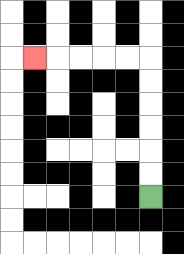{'start': '[6, 8]', 'end': '[1, 2]', 'path_directions': 'U,U,U,U,U,U,L,L,L,L,L', 'path_coordinates': '[[6, 8], [6, 7], [6, 6], [6, 5], [6, 4], [6, 3], [6, 2], [5, 2], [4, 2], [3, 2], [2, 2], [1, 2]]'}